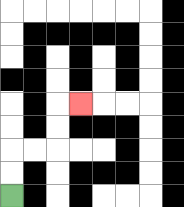{'start': '[0, 8]', 'end': '[3, 4]', 'path_directions': 'U,U,R,R,U,U,R', 'path_coordinates': '[[0, 8], [0, 7], [0, 6], [1, 6], [2, 6], [2, 5], [2, 4], [3, 4]]'}